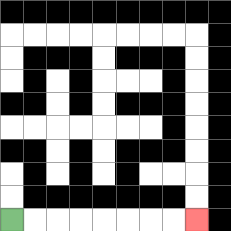{'start': '[0, 9]', 'end': '[8, 9]', 'path_directions': 'R,R,R,R,R,R,R,R', 'path_coordinates': '[[0, 9], [1, 9], [2, 9], [3, 9], [4, 9], [5, 9], [6, 9], [7, 9], [8, 9]]'}